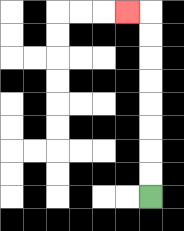{'start': '[6, 8]', 'end': '[5, 0]', 'path_directions': 'U,U,U,U,U,U,U,U,L', 'path_coordinates': '[[6, 8], [6, 7], [6, 6], [6, 5], [6, 4], [6, 3], [6, 2], [6, 1], [6, 0], [5, 0]]'}